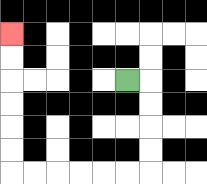{'start': '[5, 3]', 'end': '[0, 1]', 'path_directions': 'R,D,D,D,D,L,L,L,L,L,L,U,U,U,U,U,U', 'path_coordinates': '[[5, 3], [6, 3], [6, 4], [6, 5], [6, 6], [6, 7], [5, 7], [4, 7], [3, 7], [2, 7], [1, 7], [0, 7], [0, 6], [0, 5], [0, 4], [0, 3], [0, 2], [0, 1]]'}